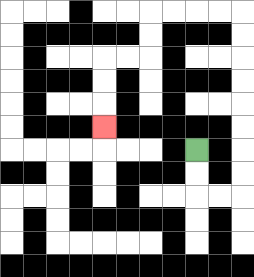{'start': '[8, 6]', 'end': '[4, 5]', 'path_directions': 'D,D,R,R,U,U,U,U,U,U,U,U,L,L,L,L,D,D,L,L,D,D,D', 'path_coordinates': '[[8, 6], [8, 7], [8, 8], [9, 8], [10, 8], [10, 7], [10, 6], [10, 5], [10, 4], [10, 3], [10, 2], [10, 1], [10, 0], [9, 0], [8, 0], [7, 0], [6, 0], [6, 1], [6, 2], [5, 2], [4, 2], [4, 3], [4, 4], [4, 5]]'}